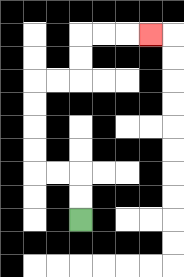{'start': '[3, 9]', 'end': '[6, 1]', 'path_directions': 'U,U,L,L,U,U,U,U,R,R,U,U,R,R,R', 'path_coordinates': '[[3, 9], [3, 8], [3, 7], [2, 7], [1, 7], [1, 6], [1, 5], [1, 4], [1, 3], [2, 3], [3, 3], [3, 2], [3, 1], [4, 1], [5, 1], [6, 1]]'}